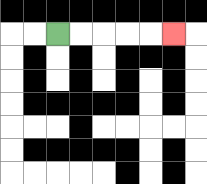{'start': '[2, 1]', 'end': '[7, 1]', 'path_directions': 'R,R,R,R,R', 'path_coordinates': '[[2, 1], [3, 1], [4, 1], [5, 1], [6, 1], [7, 1]]'}